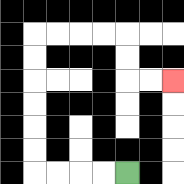{'start': '[5, 7]', 'end': '[7, 3]', 'path_directions': 'L,L,L,L,U,U,U,U,U,U,R,R,R,R,D,D,R,R', 'path_coordinates': '[[5, 7], [4, 7], [3, 7], [2, 7], [1, 7], [1, 6], [1, 5], [1, 4], [1, 3], [1, 2], [1, 1], [2, 1], [3, 1], [4, 1], [5, 1], [5, 2], [5, 3], [6, 3], [7, 3]]'}